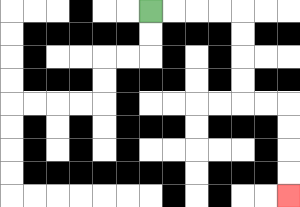{'start': '[6, 0]', 'end': '[12, 8]', 'path_directions': 'R,R,R,R,D,D,D,D,R,R,D,D,D,D', 'path_coordinates': '[[6, 0], [7, 0], [8, 0], [9, 0], [10, 0], [10, 1], [10, 2], [10, 3], [10, 4], [11, 4], [12, 4], [12, 5], [12, 6], [12, 7], [12, 8]]'}